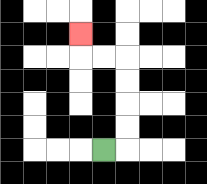{'start': '[4, 6]', 'end': '[3, 1]', 'path_directions': 'R,U,U,U,U,L,L,U', 'path_coordinates': '[[4, 6], [5, 6], [5, 5], [5, 4], [5, 3], [5, 2], [4, 2], [3, 2], [3, 1]]'}